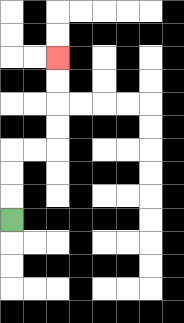{'start': '[0, 9]', 'end': '[2, 2]', 'path_directions': 'U,U,U,R,R,U,U,U,U', 'path_coordinates': '[[0, 9], [0, 8], [0, 7], [0, 6], [1, 6], [2, 6], [2, 5], [2, 4], [2, 3], [2, 2]]'}